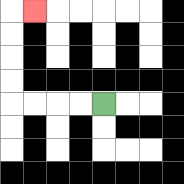{'start': '[4, 4]', 'end': '[1, 0]', 'path_directions': 'L,L,L,L,U,U,U,U,R', 'path_coordinates': '[[4, 4], [3, 4], [2, 4], [1, 4], [0, 4], [0, 3], [0, 2], [0, 1], [0, 0], [1, 0]]'}